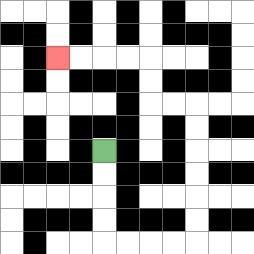{'start': '[4, 6]', 'end': '[2, 2]', 'path_directions': 'D,D,D,D,R,R,R,R,U,U,U,U,U,U,L,L,U,U,L,L,L,L', 'path_coordinates': '[[4, 6], [4, 7], [4, 8], [4, 9], [4, 10], [5, 10], [6, 10], [7, 10], [8, 10], [8, 9], [8, 8], [8, 7], [8, 6], [8, 5], [8, 4], [7, 4], [6, 4], [6, 3], [6, 2], [5, 2], [4, 2], [3, 2], [2, 2]]'}